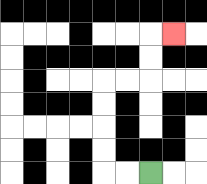{'start': '[6, 7]', 'end': '[7, 1]', 'path_directions': 'L,L,U,U,U,U,R,R,U,U,R', 'path_coordinates': '[[6, 7], [5, 7], [4, 7], [4, 6], [4, 5], [4, 4], [4, 3], [5, 3], [6, 3], [6, 2], [6, 1], [7, 1]]'}